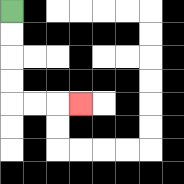{'start': '[0, 0]', 'end': '[3, 4]', 'path_directions': 'D,D,D,D,R,R,R', 'path_coordinates': '[[0, 0], [0, 1], [0, 2], [0, 3], [0, 4], [1, 4], [2, 4], [3, 4]]'}